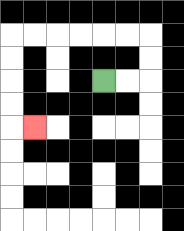{'start': '[4, 3]', 'end': '[1, 5]', 'path_directions': 'R,R,U,U,L,L,L,L,L,L,D,D,D,D,R', 'path_coordinates': '[[4, 3], [5, 3], [6, 3], [6, 2], [6, 1], [5, 1], [4, 1], [3, 1], [2, 1], [1, 1], [0, 1], [0, 2], [0, 3], [0, 4], [0, 5], [1, 5]]'}